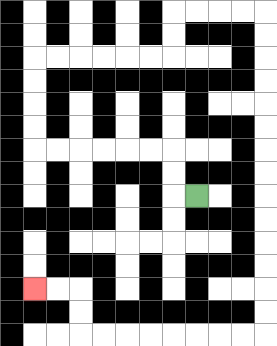{'start': '[8, 8]', 'end': '[1, 12]', 'path_directions': 'L,U,U,L,L,L,L,L,L,U,U,U,U,R,R,R,R,R,R,U,U,R,R,R,R,D,D,D,D,D,D,D,D,D,D,D,D,D,D,L,L,L,L,L,L,L,L,U,U,L,L', 'path_coordinates': '[[8, 8], [7, 8], [7, 7], [7, 6], [6, 6], [5, 6], [4, 6], [3, 6], [2, 6], [1, 6], [1, 5], [1, 4], [1, 3], [1, 2], [2, 2], [3, 2], [4, 2], [5, 2], [6, 2], [7, 2], [7, 1], [7, 0], [8, 0], [9, 0], [10, 0], [11, 0], [11, 1], [11, 2], [11, 3], [11, 4], [11, 5], [11, 6], [11, 7], [11, 8], [11, 9], [11, 10], [11, 11], [11, 12], [11, 13], [11, 14], [10, 14], [9, 14], [8, 14], [7, 14], [6, 14], [5, 14], [4, 14], [3, 14], [3, 13], [3, 12], [2, 12], [1, 12]]'}